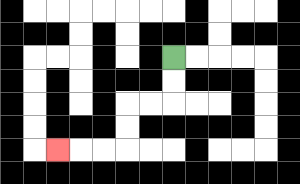{'start': '[7, 2]', 'end': '[2, 6]', 'path_directions': 'D,D,L,L,D,D,L,L,L', 'path_coordinates': '[[7, 2], [7, 3], [7, 4], [6, 4], [5, 4], [5, 5], [5, 6], [4, 6], [3, 6], [2, 6]]'}